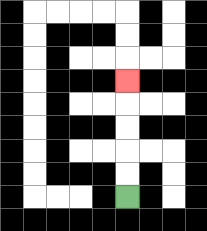{'start': '[5, 8]', 'end': '[5, 3]', 'path_directions': 'U,U,U,U,U', 'path_coordinates': '[[5, 8], [5, 7], [5, 6], [5, 5], [5, 4], [5, 3]]'}